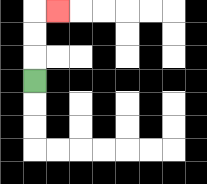{'start': '[1, 3]', 'end': '[2, 0]', 'path_directions': 'U,U,U,R', 'path_coordinates': '[[1, 3], [1, 2], [1, 1], [1, 0], [2, 0]]'}